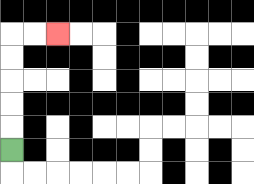{'start': '[0, 6]', 'end': '[2, 1]', 'path_directions': 'U,U,U,U,U,R,R', 'path_coordinates': '[[0, 6], [0, 5], [0, 4], [0, 3], [0, 2], [0, 1], [1, 1], [2, 1]]'}